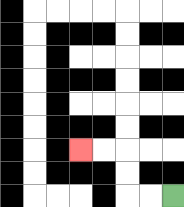{'start': '[7, 8]', 'end': '[3, 6]', 'path_directions': 'L,L,U,U,L,L', 'path_coordinates': '[[7, 8], [6, 8], [5, 8], [5, 7], [5, 6], [4, 6], [3, 6]]'}